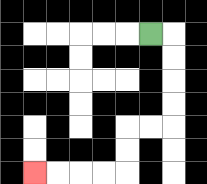{'start': '[6, 1]', 'end': '[1, 7]', 'path_directions': 'R,D,D,D,D,L,L,D,D,L,L,L,L', 'path_coordinates': '[[6, 1], [7, 1], [7, 2], [7, 3], [7, 4], [7, 5], [6, 5], [5, 5], [5, 6], [5, 7], [4, 7], [3, 7], [2, 7], [1, 7]]'}